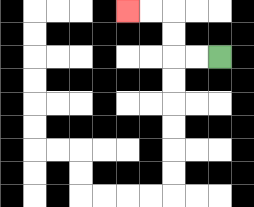{'start': '[9, 2]', 'end': '[5, 0]', 'path_directions': 'L,L,U,U,L,L', 'path_coordinates': '[[9, 2], [8, 2], [7, 2], [7, 1], [7, 0], [6, 0], [5, 0]]'}